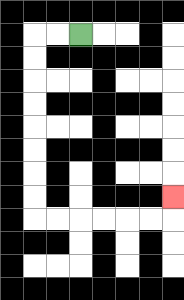{'start': '[3, 1]', 'end': '[7, 8]', 'path_directions': 'L,L,D,D,D,D,D,D,D,D,R,R,R,R,R,R,U', 'path_coordinates': '[[3, 1], [2, 1], [1, 1], [1, 2], [1, 3], [1, 4], [1, 5], [1, 6], [1, 7], [1, 8], [1, 9], [2, 9], [3, 9], [4, 9], [5, 9], [6, 9], [7, 9], [7, 8]]'}